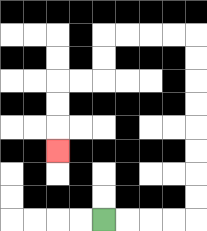{'start': '[4, 9]', 'end': '[2, 6]', 'path_directions': 'R,R,R,R,U,U,U,U,U,U,U,U,L,L,L,L,D,D,L,L,D,D,D', 'path_coordinates': '[[4, 9], [5, 9], [6, 9], [7, 9], [8, 9], [8, 8], [8, 7], [8, 6], [8, 5], [8, 4], [8, 3], [8, 2], [8, 1], [7, 1], [6, 1], [5, 1], [4, 1], [4, 2], [4, 3], [3, 3], [2, 3], [2, 4], [2, 5], [2, 6]]'}